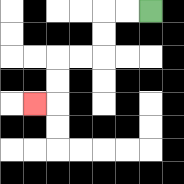{'start': '[6, 0]', 'end': '[1, 4]', 'path_directions': 'L,L,D,D,L,L,D,D,L', 'path_coordinates': '[[6, 0], [5, 0], [4, 0], [4, 1], [4, 2], [3, 2], [2, 2], [2, 3], [2, 4], [1, 4]]'}